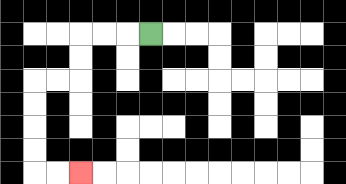{'start': '[6, 1]', 'end': '[3, 7]', 'path_directions': 'L,L,L,D,D,L,L,D,D,D,D,R,R', 'path_coordinates': '[[6, 1], [5, 1], [4, 1], [3, 1], [3, 2], [3, 3], [2, 3], [1, 3], [1, 4], [1, 5], [1, 6], [1, 7], [2, 7], [3, 7]]'}